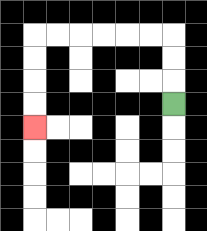{'start': '[7, 4]', 'end': '[1, 5]', 'path_directions': 'U,U,U,L,L,L,L,L,L,D,D,D,D', 'path_coordinates': '[[7, 4], [7, 3], [7, 2], [7, 1], [6, 1], [5, 1], [4, 1], [3, 1], [2, 1], [1, 1], [1, 2], [1, 3], [1, 4], [1, 5]]'}